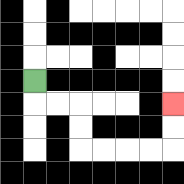{'start': '[1, 3]', 'end': '[7, 4]', 'path_directions': 'D,R,R,D,D,R,R,R,R,U,U', 'path_coordinates': '[[1, 3], [1, 4], [2, 4], [3, 4], [3, 5], [3, 6], [4, 6], [5, 6], [6, 6], [7, 6], [7, 5], [7, 4]]'}